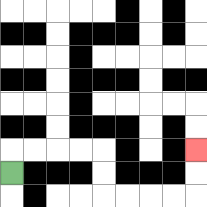{'start': '[0, 7]', 'end': '[8, 6]', 'path_directions': 'U,R,R,R,R,D,D,R,R,R,R,U,U', 'path_coordinates': '[[0, 7], [0, 6], [1, 6], [2, 6], [3, 6], [4, 6], [4, 7], [4, 8], [5, 8], [6, 8], [7, 8], [8, 8], [8, 7], [8, 6]]'}